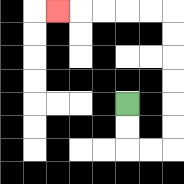{'start': '[5, 4]', 'end': '[2, 0]', 'path_directions': 'D,D,R,R,U,U,U,U,U,U,L,L,L,L,L', 'path_coordinates': '[[5, 4], [5, 5], [5, 6], [6, 6], [7, 6], [7, 5], [7, 4], [7, 3], [7, 2], [7, 1], [7, 0], [6, 0], [5, 0], [4, 0], [3, 0], [2, 0]]'}